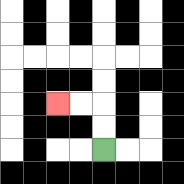{'start': '[4, 6]', 'end': '[2, 4]', 'path_directions': 'U,U,L,L', 'path_coordinates': '[[4, 6], [4, 5], [4, 4], [3, 4], [2, 4]]'}